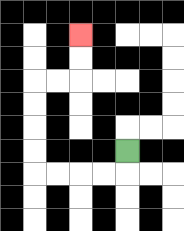{'start': '[5, 6]', 'end': '[3, 1]', 'path_directions': 'D,L,L,L,L,U,U,U,U,R,R,U,U', 'path_coordinates': '[[5, 6], [5, 7], [4, 7], [3, 7], [2, 7], [1, 7], [1, 6], [1, 5], [1, 4], [1, 3], [2, 3], [3, 3], [3, 2], [3, 1]]'}